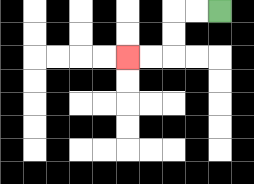{'start': '[9, 0]', 'end': '[5, 2]', 'path_directions': 'L,L,D,D,L,L', 'path_coordinates': '[[9, 0], [8, 0], [7, 0], [7, 1], [7, 2], [6, 2], [5, 2]]'}